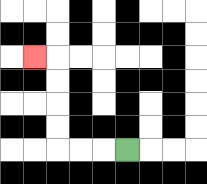{'start': '[5, 6]', 'end': '[1, 2]', 'path_directions': 'L,L,L,U,U,U,U,L', 'path_coordinates': '[[5, 6], [4, 6], [3, 6], [2, 6], [2, 5], [2, 4], [2, 3], [2, 2], [1, 2]]'}